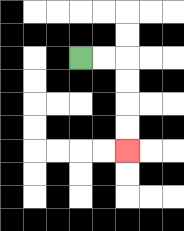{'start': '[3, 2]', 'end': '[5, 6]', 'path_directions': 'R,R,D,D,D,D', 'path_coordinates': '[[3, 2], [4, 2], [5, 2], [5, 3], [5, 4], [5, 5], [5, 6]]'}